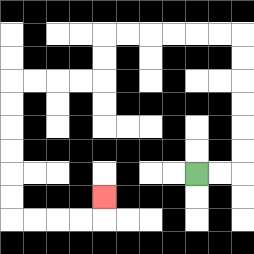{'start': '[8, 7]', 'end': '[4, 8]', 'path_directions': 'R,R,U,U,U,U,U,U,L,L,L,L,L,L,D,D,L,L,L,L,D,D,D,D,D,D,R,R,R,R,U', 'path_coordinates': '[[8, 7], [9, 7], [10, 7], [10, 6], [10, 5], [10, 4], [10, 3], [10, 2], [10, 1], [9, 1], [8, 1], [7, 1], [6, 1], [5, 1], [4, 1], [4, 2], [4, 3], [3, 3], [2, 3], [1, 3], [0, 3], [0, 4], [0, 5], [0, 6], [0, 7], [0, 8], [0, 9], [1, 9], [2, 9], [3, 9], [4, 9], [4, 8]]'}